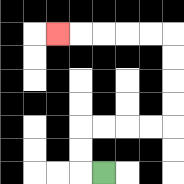{'start': '[4, 7]', 'end': '[2, 1]', 'path_directions': 'L,U,U,R,R,R,R,U,U,U,U,L,L,L,L,L', 'path_coordinates': '[[4, 7], [3, 7], [3, 6], [3, 5], [4, 5], [5, 5], [6, 5], [7, 5], [7, 4], [7, 3], [7, 2], [7, 1], [6, 1], [5, 1], [4, 1], [3, 1], [2, 1]]'}